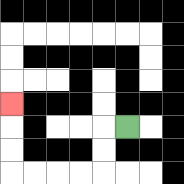{'start': '[5, 5]', 'end': '[0, 4]', 'path_directions': 'L,D,D,L,L,L,L,U,U,U', 'path_coordinates': '[[5, 5], [4, 5], [4, 6], [4, 7], [3, 7], [2, 7], [1, 7], [0, 7], [0, 6], [0, 5], [0, 4]]'}